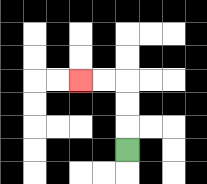{'start': '[5, 6]', 'end': '[3, 3]', 'path_directions': 'U,U,U,L,L', 'path_coordinates': '[[5, 6], [5, 5], [5, 4], [5, 3], [4, 3], [3, 3]]'}